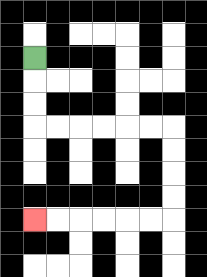{'start': '[1, 2]', 'end': '[1, 9]', 'path_directions': 'D,D,D,R,R,R,R,R,R,D,D,D,D,L,L,L,L,L,L', 'path_coordinates': '[[1, 2], [1, 3], [1, 4], [1, 5], [2, 5], [3, 5], [4, 5], [5, 5], [6, 5], [7, 5], [7, 6], [7, 7], [7, 8], [7, 9], [6, 9], [5, 9], [4, 9], [3, 9], [2, 9], [1, 9]]'}